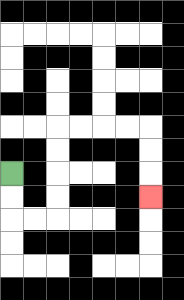{'start': '[0, 7]', 'end': '[6, 8]', 'path_directions': 'D,D,R,R,U,U,U,U,R,R,R,R,D,D,D', 'path_coordinates': '[[0, 7], [0, 8], [0, 9], [1, 9], [2, 9], [2, 8], [2, 7], [2, 6], [2, 5], [3, 5], [4, 5], [5, 5], [6, 5], [6, 6], [6, 7], [6, 8]]'}